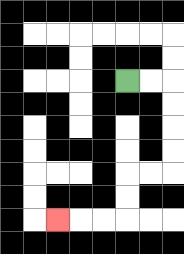{'start': '[5, 3]', 'end': '[2, 9]', 'path_directions': 'R,R,D,D,D,D,L,L,D,D,L,L,L', 'path_coordinates': '[[5, 3], [6, 3], [7, 3], [7, 4], [7, 5], [7, 6], [7, 7], [6, 7], [5, 7], [5, 8], [5, 9], [4, 9], [3, 9], [2, 9]]'}